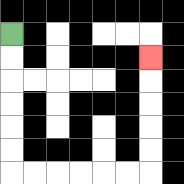{'start': '[0, 1]', 'end': '[6, 2]', 'path_directions': 'D,D,D,D,D,D,R,R,R,R,R,R,U,U,U,U,U', 'path_coordinates': '[[0, 1], [0, 2], [0, 3], [0, 4], [0, 5], [0, 6], [0, 7], [1, 7], [2, 7], [3, 7], [4, 7], [5, 7], [6, 7], [6, 6], [6, 5], [6, 4], [6, 3], [6, 2]]'}